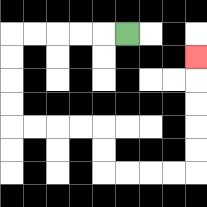{'start': '[5, 1]', 'end': '[8, 2]', 'path_directions': 'L,L,L,L,L,D,D,D,D,R,R,R,R,D,D,R,R,R,R,U,U,U,U,U', 'path_coordinates': '[[5, 1], [4, 1], [3, 1], [2, 1], [1, 1], [0, 1], [0, 2], [0, 3], [0, 4], [0, 5], [1, 5], [2, 5], [3, 5], [4, 5], [4, 6], [4, 7], [5, 7], [6, 7], [7, 7], [8, 7], [8, 6], [8, 5], [8, 4], [8, 3], [8, 2]]'}